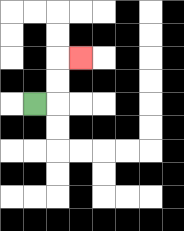{'start': '[1, 4]', 'end': '[3, 2]', 'path_directions': 'R,U,U,R', 'path_coordinates': '[[1, 4], [2, 4], [2, 3], [2, 2], [3, 2]]'}